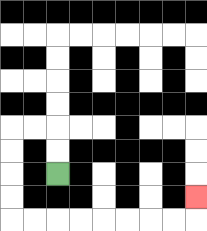{'start': '[2, 7]', 'end': '[8, 8]', 'path_directions': 'U,U,L,L,D,D,D,D,R,R,R,R,R,R,R,R,U', 'path_coordinates': '[[2, 7], [2, 6], [2, 5], [1, 5], [0, 5], [0, 6], [0, 7], [0, 8], [0, 9], [1, 9], [2, 9], [3, 9], [4, 9], [5, 9], [6, 9], [7, 9], [8, 9], [8, 8]]'}